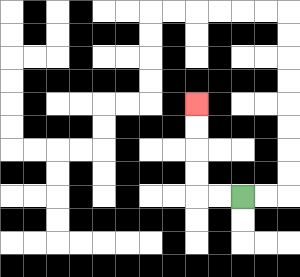{'start': '[10, 8]', 'end': '[8, 4]', 'path_directions': 'L,L,U,U,U,U', 'path_coordinates': '[[10, 8], [9, 8], [8, 8], [8, 7], [8, 6], [8, 5], [8, 4]]'}